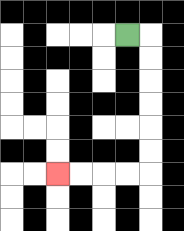{'start': '[5, 1]', 'end': '[2, 7]', 'path_directions': 'R,D,D,D,D,D,D,L,L,L,L', 'path_coordinates': '[[5, 1], [6, 1], [6, 2], [6, 3], [6, 4], [6, 5], [6, 6], [6, 7], [5, 7], [4, 7], [3, 7], [2, 7]]'}